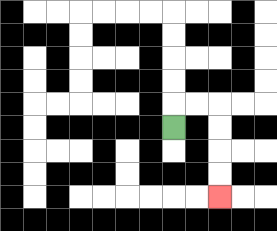{'start': '[7, 5]', 'end': '[9, 8]', 'path_directions': 'U,R,R,D,D,D,D', 'path_coordinates': '[[7, 5], [7, 4], [8, 4], [9, 4], [9, 5], [9, 6], [9, 7], [9, 8]]'}